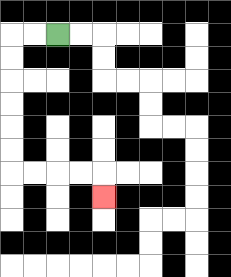{'start': '[2, 1]', 'end': '[4, 8]', 'path_directions': 'L,L,D,D,D,D,D,D,R,R,R,R,D', 'path_coordinates': '[[2, 1], [1, 1], [0, 1], [0, 2], [0, 3], [0, 4], [0, 5], [0, 6], [0, 7], [1, 7], [2, 7], [3, 7], [4, 7], [4, 8]]'}